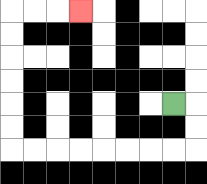{'start': '[7, 4]', 'end': '[3, 0]', 'path_directions': 'R,D,D,L,L,L,L,L,L,L,L,U,U,U,U,U,U,R,R,R', 'path_coordinates': '[[7, 4], [8, 4], [8, 5], [8, 6], [7, 6], [6, 6], [5, 6], [4, 6], [3, 6], [2, 6], [1, 6], [0, 6], [0, 5], [0, 4], [0, 3], [0, 2], [0, 1], [0, 0], [1, 0], [2, 0], [3, 0]]'}